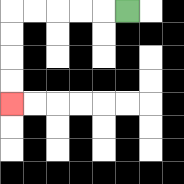{'start': '[5, 0]', 'end': '[0, 4]', 'path_directions': 'L,L,L,L,L,D,D,D,D', 'path_coordinates': '[[5, 0], [4, 0], [3, 0], [2, 0], [1, 0], [0, 0], [0, 1], [0, 2], [0, 3], [0, 4]]'}